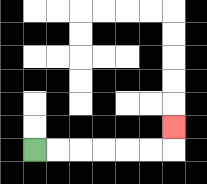{'start': '[1, 6]', 'end': '[7, 5]', 'path_directions': 'R,R,R,R,R,R,U', 'path_coordinates': '[[1, 6], [2, 6], [3, 6], [4, 6], [5, 6], [6, 6], [7, 6], [7, 5]]'}